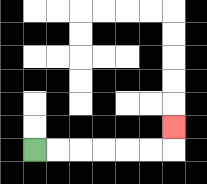{'start': '[1, 6]', 'end': '[7, 5]', 'path_directions': 'R,R,R,R,R,R,U', 'path_coordinates': '[[1, 6], [2, 6], [3, 6], [4, 6], [5, 6], [6, 6], [7, 6], [7, 5]]'}